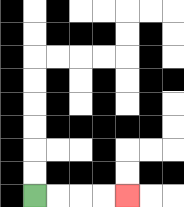{'start': '[1, 8]', 'end': '[5, 8]', 'path_directions': 'R,R,R,R', 'path_coordinates': '[[1, 8], [2, 8], [3, 8], [4, 8], [5, 8]]'}